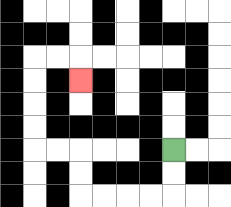{'start': '[7, 6]', 'end': '[3, 3]', 'path_directions': 'D,D,L,L,L,L,U,U,L,L,U,U,U,U,R,R,D', 'path_coordinates': '[[7, 6], [7, 7], [7, 8], [6, 8], [5, 8], [4, 8], [3, 8], [3, 7], [3, 6], [2, 6], [1, 6], [1, 5], [1, 4], [1, 3], [1, 2], [2, 2], [3, 2], [3, 3]]'}